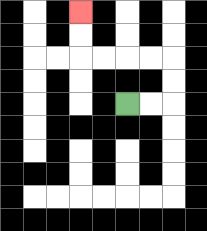{'start': '[5, 4]', 'end': '[3, 0]', 'path_directions': 'R,R,U,U,L,L,L,L,U,U', 'path_coordinates': '[[5, 4], [6, 4], [7, 4], [7, 3], [7, 2], [6, 2], [5, 2], [4, 2], [3, 2], [3, 1], [3, 0]]'}